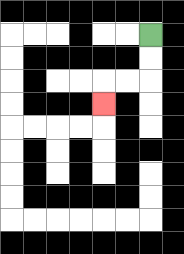{'start': '[6, 1]', 'end': '[4, 4]', 'path_directions': 'D,D,L,L,D', 'path_coordinates': '[[6, 1], [6, 2], [6, 3], [5, 3], [4, 3], [4, 4]]'}